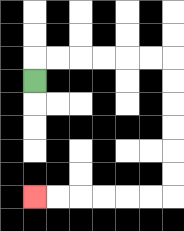{'start': '[1, 3]', 'end': '[1, 8]', 'path_directions': 'U,R,R,R,R,R,R,D,D,D,D,D,D,L,L,L,L,L,L', 'path_coordinates': '[[1, 3], [1, 2], [2, 2], [3, 2], [4, 2], [5, 2], [6, 2], [7, 2], [7, 3], [7, 4], [7, 5], [7, 6], [7, 7], [7, 8], [6, 8], [5, 8], [4, 8], [3, 8], [2, 8], [1, 8]]'}